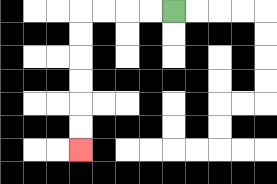{'start': '[7, 0]', 'end': '[3, 6]', 'path_directions': 'L,L,L,L,D,D,D,D,D,D', 'path_coordinates': '[[7, 0], [6, 0], [5, 0], [4, 0], [3, 0], [3, 1], [3, 2], [3, 3], [3, 4], [3, 5], [3, 6]]'}